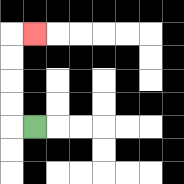{'start': '[1, 5]', 'end': '[1, 1]', 'path_directions': 'L,U,U,U,U,R', 'path_coordinates': '[[1, 5], [0, 5], [0, 4], [0, 3], [0, 2], [0, 1], [1, 1]]'}